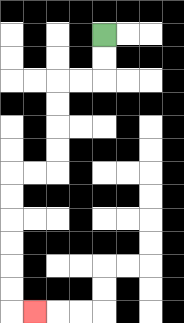{'start': '[4, 1]', 'end': '[1, 13]', 'path_directions': 'D,D,L,L,D,D,D,D,L,L,D,D,D,D,D,D,R', 'path_coordinates': '[[4, 1], [4, 2], [4, 3], [3, 3], [2, 3], [2, 4], [2, 5], [2, 6], [2, 7], [1, 7], [0, 7], [0, 8], [0, 9], [0, 10], [0, 11], [0, 12], [0, 13], [1, 13]]'}